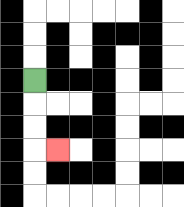{'start': '[1, 3]', 'end': '[2, 6]', 'path_directions': 'D,D,D,R', 'path_coordinates': '[[1, 3], [1, 4], [1, 5], [1, 6], [2, 6]]'}